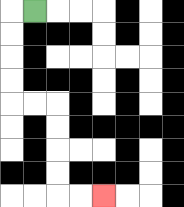{'start': '[1, 0]', 'end': '[4, 8]', 'path_directions': 'L,D,D,D,D,R,R,D,D,D,D,R,R', 'path_coordinates': '[[1, 0], [0, 0], [0, 1], [0, 2], [0, 3], [0, 4], [1, 4], [2, 4], [2, 5], [2, 6], [2, 7], [2, 8], [3, 8], [4, 8]]'}